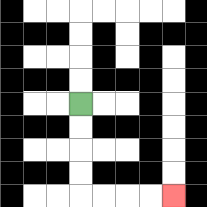{'start': '[3, 4]', 'end': '[7, 8]', 'path_directions': 'D,D,D,D,R,R,R,R', 'path_coordinates': '[[3, 4], [3, 5], [3, 6], [3, 7], [3, 8], [4, 8], [5, 8], [6, 8], [7, 8]]'}